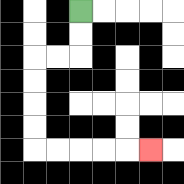{'start': '[3, 0]', 'end': '[6, 6]', 'path_directions': 'D,D,L,L,D,D,D,D,R,R,R,R,R', 'path_coordinates': '[[3, 0], [3, 1], [3, 2], [2, 2], [1, 2], [1, 3], [1, 4], [1, 5], [1, 6], [2, 6], [3, 6], [4, 6], [5, 6], [6, 6]]'}